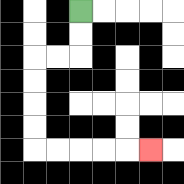{'start': '[3, 0]', 'end': '[6, 6]', 'path_directions': 'D,D,L,L,D,D,D,D,R,R,R,R,R', 'path_coordinates': '[[3, 0], [3, 1], [3, 2], [2, 2], [1, 2], [1, 3], [1, 4], [1, 5], [1, 6], [2, 6], [3, 6], [4, 6], [5, 6], [6, 6]]'}